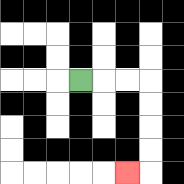{'start': '[3, 3]', 'end': '[5, 7]', 'path_directions': 'R,R,R,D,D,D,D,L', 'path_coordinates': '[[3, 3], [4, 3], [5, 3], [6, 3], [6, 4], [6, 5], [6, 6], [6, 7], [5, 7]]'}